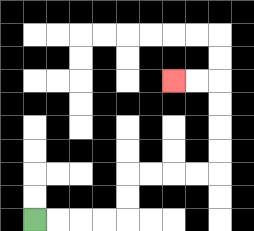{'start': '[1, 9]', 'end': '[7, 3]', 'path_directions': 'R,R,R,R,U,U,R,R,R,R,U,U,U,U,L,L', 'path_coordinates': '[[1, 9], [2, 9], [3, 9], [4, 9], [5, 9], [5, 8], [5, 7], [6, 7], [7, 7], [8, 7], [9, 7], [9, 6], [9, 5], [9, 4], [9, 3], [8, 3], [7, 3]]'}